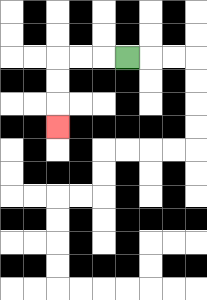{'start': '[5, 2]', 'end': '[2, 5]', 'path_directions': 'L,L,L,D,D,D', 'path_coordinates': '[[5, 2], [4, 2], [3, 2], [2, 2], [2, 3], [2, 4], [2, 5]]'}